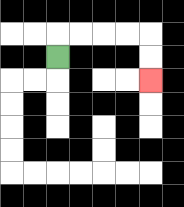{'start': '[2, 2]', 'end': '[6, 3]', 'path_directions': 'U,R,R,R,R,D,D', 'path_coordinates': '[[2, 2], [2, 1], [3, 1], [4, 1], [5, 1], [6, 1], [6, 2], [6, 3]]'}